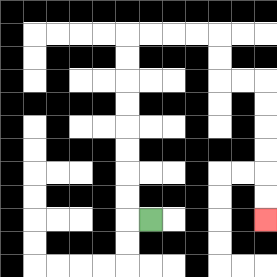{'start': '[6, 9]', 'end': '[11, 9]', 'path_directions': 'L,U,U,U,U,U,U,U,U,R,R,R,R,D,D,R,R,D,D,D,D,D,D', 'path_coordinates': '[[6, 9], [5, 9], [5, 8], [5, 7], [5, 6], [5, 5], [5, 4], [5, 3], [5, 2], [5, 1], [6, 1], [7, 1], [8, 1], [9, 1], [9, 2], [9, 3], [10, 3], [11, 3], [11, 4], [11, 5], [11, 6], [11, 7], [11, 8], [11, 9]]'}